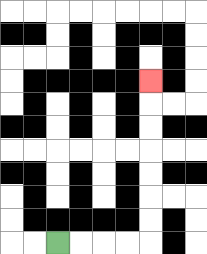{'start': '[2, 10]', 'end': '[6, 3]', 'path_directions': 'R,R,R,R,U,U,U,U,U,U,U', 'path_coordinates': '[[2, 10], [3, 10], [4, 10], [5, 10], [6, 10], [6, 9], [6, 8], [6, 7], [6, 6], [6, 5], [6, 4], [6, 3]]'}